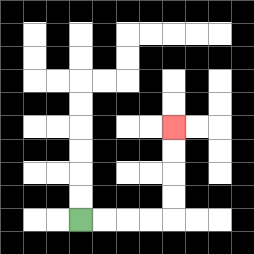{'start': '[3, 9]', 'end': '[7, 5]', 'path_directions': 'R,R,R,R,U,U,U,U', 'path_coordinates': '[[3, 9], [4, 9], [5, 9], [6, 9], [7, 9], [7, 8], [7, 7], [7, 6], [7, 5]]'}